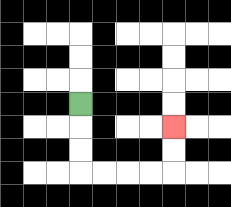{'start': '[3, 4]', 'end': '[7, 5]', 'path_directions': 'D,D,D,R,R,R,R,U,U', 'path_coordinates': '[[3, 4], [3, 5], [3, 6], [3, 7], [4, 7], [5, 7], [6, 7], [7, 7], [7, 6], [7, 5]]'}